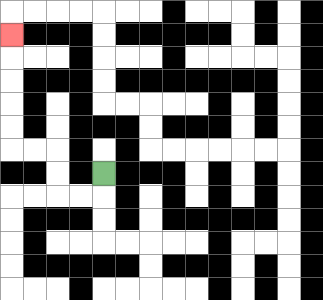{'start': '[4, 7]', 'end': '[0, 1]', 'path_directions': 'D,L,L,U,U,L,L,U,U,U,U,U', 'path_coordinates': '[[4, 7], [4, 8], [3, 8], [2, 8], [2, 7], [2, 6], [1, 6], [0, 6], [0, 5], [0, 4], [0, 3], [0, 2], [0, 1]]'}